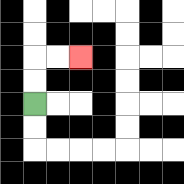{'start': '[1, 4]', 'end': '[3, 2]', 'path_directions': 'U,U,R,R', 'path_coordinates': '[[1, 4], [1, 3], [1, 2], [2, 2], [3, 2]]'}